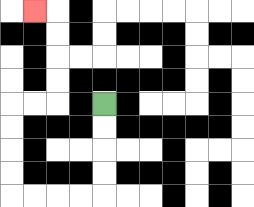{'start': '[4, 4]', 'end': '[1, 0]', 'path_directions': 'D,D,D,D,L,L,L,L,U,U,U,U,R,R,U,U,U,U,L', 'path_coordinates': '[[4, 4], [4, 5], [4, 6], [4, 7], [4, 8], [3, 8], [2, 8], [1, 8], [0, 8], [0, 7], [0, 6], [0, 5], [0, 4], [1, 4], [2, 4], [2, 3], [2, 2], [2, 1], [2, 0], [1, 0]]'}